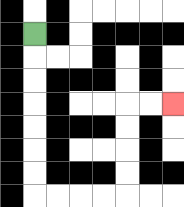{'start': '[1, 1]', 'end': '[7, 4]', 'path_directions': 'D,D,D,D,D,D,D,R,R,R,R,U,U,U,U,R,R', 'path_coordinates': '[[1, 1], [1, 2], [1, 3], [1, 4], [1, 5], [1, 6], [1, 7], [1, 8], [2, 8], [3, 8], [4, 8], [5, 8], [5, 7], [5, 6], [5, 5], [5, 4], [6, 4], [7, 4]]'}